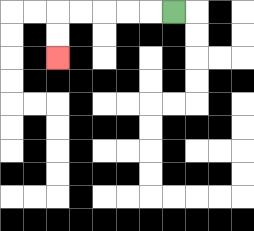{'start': '[7, 0]', 'end': '[2, 2]', 'path_directions': 'L,L,L,L,L,D,D', 'path_coordinates': '[[7, 0], [6, 0], [5, 0], [4, 0], [3, 0], [2, 0], [2, 1], [2, 2]]'}